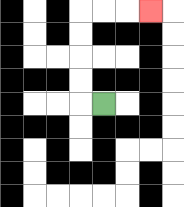{'start': '[4, 4]', 'end': '[6, 0]', 'path_directions': 'L,U,U,U,U,R,R,R', 'path_coordinates': '[[4, 4], [3, 4], [3, 3], [3, 2], [3, 1], [3, 0], [4, 0], [5, 0], [6, 0]]'}